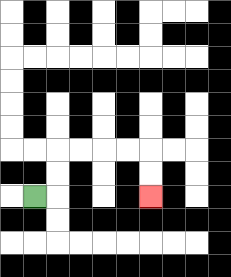{'start': '[1, 8]', 'end': '[6, 8]', 'path_directions': 'R,U,U,R,R,R,R,D,D', 'path_coordinates': '[[1, 8], [2, 8], [2, 7], [2, 6], [3, 6], [4, 6], [5, 6], [6, 6], [6, 7], [6, 8]]'}